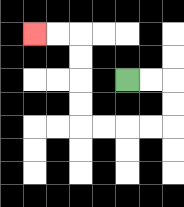{'start': '[5, 3]', 'end': '[1, 1]', 'path_directions': 'R,R,D,D,L,L,L,L,U,U,U,U,L,L', 'path_coordinates': '[[5, 3], [6, 3], [7, 3], [7, 4], [7, 5], [6, 5], [5, 5], [4, 5], [3, 5], [3, 4], [3, 3], [3, 2], [3, 1], [2, 1], [1, 1]]'}